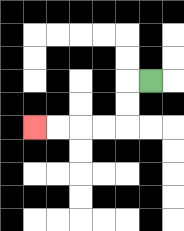{'start': '[6, 3]', 'end': '[1, 5]', 'path_directions': 'L,D,D,L,L,L,L', 'path_coordinates': '[[6, 3], [5, 3], [5, 4], [5, 5], [4, 5], [3, 5], [2, 5], [1, 5]]'}